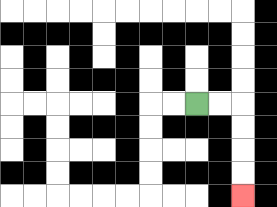{'start': '[8, 4]', 'end': '[10, 8]', 'path_directions': 'R,R,D,D,D,D', 'path_coordinates': '[[8, 4], [9, 4], [10, 4], [10, 5], [10, 6], [10, 7], [10, 8]]'}